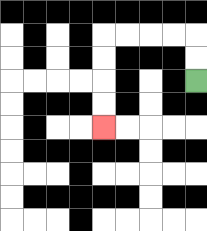{'start': '[8, 3]', 'end': '[4, 5]', 'path_directions': 'U,U,L,L,L,L,D,D,D,D', 'path_coordinates': '[[8, 3], [8, 2], [8, 1], [7, 1], [6, 1], [5, 1], [4, 1], [4, 2], [4, 3], [4, 4], [4, 5]]'}